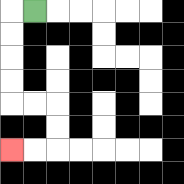{'start': '[1, 0]', 'end': '[0, 6]', 'path_directions': 'L,D,D,D,D,R,R,D,D,L,L', 'path_coordinates': '[[1, 0], [0, 0], [0, 1], [0, 2], [0, 3], [0, 4], [1, 4], [2, 4], [2, 5], [2, 6], [1, 6], [0, 6]]'}